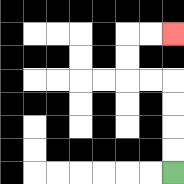{'start': '[7, 7]', 'end': '[7, 1]', 'path_directions': 'U,U,U,U,L,L,U,U,R,R', 'path_coordinates': '[[7, 7], [7, 6], [7, 5], [7, 4], [7, 3], [6, 3], [5, 3], [5, 2], [5, 1], [6, 1], [7, 1]]'}